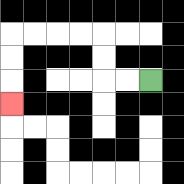{'start': '[6, 3]', 'end': '[0, 4]', 'path_directions': 'L,L,U,U,L,L,L,L,D,D,D', 'path_coordinates': '[[6, 3], [5, 3], [4, 3], [4, 2], [4, 1], [3, 1], [2, 1], [1, 1], [0, 1], [0, 2], [0, 3], [0, 4]]'}